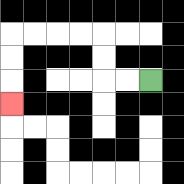{'start': '[6, 3]', 'end': '[0, 4]', 'path_directions': 'L,L,U,U,L,L,L,L,D,D,D', 'path_coordinates': '[[6, 3], [5, 3], [4, 3], [4, 2], [4, 1], [3, 1], [2, 1], [1, 1], [0, 1], [0, 2], [0, 3], [0, 4]]'}